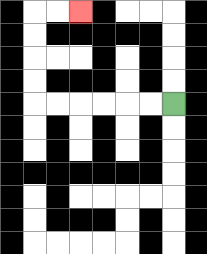{'start': '[7, 4]', 'end': '[3, 0]', 'path_directions': 'L,L,L,L,L,L,U,U,U,U,R,R', 'path_coordinates': '[[7, 4], [6, 4], [5, 4], [4, 4], [3, 4], [2, 4], [1, 4], [1, 3], [1, 2], [1, 1], [1, 0], [2, 0], [3, 0]]'}